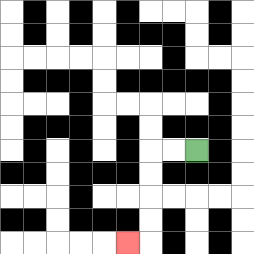{'start': '[8, 6]', 'end': '[5, 10]', 'path_directions': 'L,L,D,D,D,D,L', 'path_coordinates': '[[8, 6], [7, 6], [6, 6], [6, 7], [6, 8], [6, 9], [6, 10], [5, 10]]'}